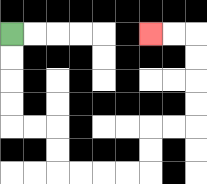{'start': '[0, 1]', 'end': '[6, 1]', 'path_directions': 'D,D,D,D,R,R,D,D,R,R,R,R,U,U,R,R,U,U,U,U,L,L', 'path_coordinates': '[[0, 1], [0, 2], [0, 3], [0, 4], [0, 5], [1, 5], [2, 5], [2, 6], [2, 7], [3, 7], [4, 7], [5, 7], [6, 7], [6, 6], [6, 5], [7, 5], [8, 5], [8, 4], [8, 3], [8, 2], [8, 1], [7, 1], [6, 1]]'}